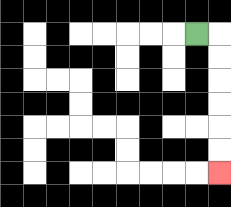{'start': '[8, 1]', 'end': '[9, 7]', 'path_directions': 'R,D,D,D,D,D,D', 'path_coordinates': '[[8, 1], [9, 1], [9, 2], [9, 3], [9, 4], [9, 5], [9, 6], [9, 7]]'}